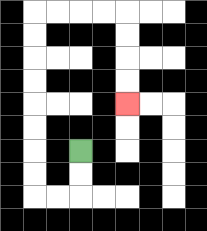{'start': '[3, 6]', 'end': '[5, 4]', 'path_directions': 'D,D,L,L,U,U,U,U,U,U,U,U,R,R,R,R,D,D,D,D', 'path_coordinates': '[[3, 6], [3, 7], [3, 8], [2, 8], [1, 8], [1, 7], [1, 6], [1, 5], [1, 4], [1, 3], [1, 2], [1, 1], [1, 0], [2, 0], [3, 0], [4, 0], [5, 0], [5, 1], [5, 2], [5, 3], [5, 4]]'}